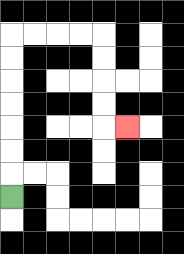{'start': '[0, 8]', 'end': '[5, 5]', 'path_directions': 'U,U,U,U,U,U,U,R,R,R,R,D,D,D,D,R', 'path_coordinates': '[[0, 8], [0, 7], [0, 6], [0, 5], [0, 4], [0, 3], [0, 2], [0, 1], [1, 1], [2, 1], [3, 1], [4, 1], [4, 2], [4, 3], [4, 4], [4, 5], [5, 5]]'}